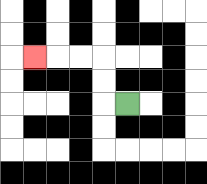{'start': '[5, 4]', 'end': '[1, 2]', 'path_directions': 'L,U,U,L,L,L', 'path_coordinates': '[[5, 4], [4, 4], [4, 3], [4, 2], [3, 2], [2, 2], [1, 2]]'}